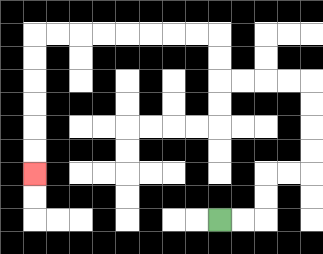{'start': '[9, 9]', 'end': '[1, 7]', 'path_directions': 'R,R,U,U,R,R,U,U,U,U,L,L,L,L,U,U,L,L,L,L,L,L,L,L,D,D,D,D,D,D', 'path_coordinates': '[[9, 9], [10, 9], [11, 9], [11, 8], [11, 7], [12, 7], [13, 7], [13, 6], [13, 5], [13, 4], [13, 3], [12, 3], [11, 3], [10, 3], [9, 3], [9, 2], [9, 1], [8, 1], [7, 1], [6, 1], [5, 1], [4, 1], [3, 1], [2, 1], [1, 1], [1, 2], [1, 3], [1, 4], [1, 5], [1, 6], [1, 7]]'}